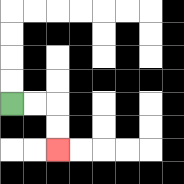{'start': '[0, 4]', 'end': '[2, 6]', 'path_directions': 'R,R,D,D', 'path_coordinates': '[[0, 4], [1, 4], [2, 4], [2, 5], [2, 6]]'}